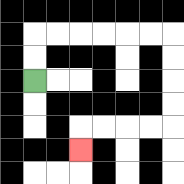{'start': '[1, 3]', 'end': '[3, 6]', 'path_directions': 'U,U,R,R,R,R,R,R,D,D,D,D,L,L,L,L,D', 'path_coordinates': '[[1, 3], [1, 2], [1, 1], [2, 1], [3, 1], [4, 1], [5, 1], [6, 1], [7, 1], [7, 2], [7, 3], [7, 4], [7, 5], [6, 5], [5, 5], [4, 5], [3, 5], [3, 6]]'}